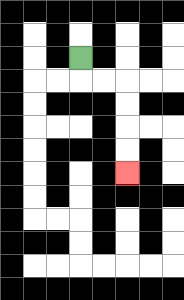{'start': '[3, 2]', 'end': '[5, 7]', 'path_directions': 'D,R,R,D,D,D,D', 'path_coordinates': '[[3, 2], [3, 3], [4, 3], [5, 3], [5, 4], [5, 5], [5, 6], [5, 7]]'}